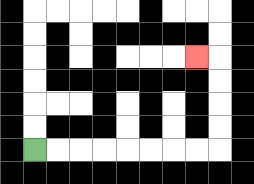{'start': '[1, 6]', 'end': '[8, 2]', 'path_directions': 'R,R,R,R,R,R,R,R,U,U,U,U,L', 'path_coordinates': '[[1, 6], [2, 6], [3, 6], [4, 6], [5, 6], [6, 6], [7, 6], [8, 6], [9, 6], [9, 5], [9, 4], [9, 3], [9, 2], [8, 2]]'}